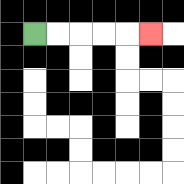{'start': '[1, 1]', 'end': '[6, 1]', 'path_directions': 'R,R,R,R,R', 'path_coordinates': '[[1, 1], [2, 1], [3, 1], [4, 1], [5, 1], [6, 1]]'}